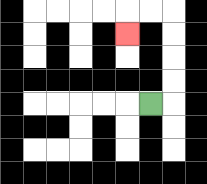{'start': '[6, 4]', 'end': '[5, 1]', 'path_directions': 'R,U,U,U,U,L,L,D', 'path_coordinates': '[[6, 4], [7, 4], [7, 3], [7, 2], [7, 1], [7, 0], [6, 0], [5, 0], [5, 1]]'}